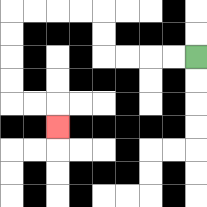{'start': '[8, 2]', 'end': '[2, 5]', 'path_directions': 'L,L,L,L,U,U,L,L,L,L,D,D,D,D,R,R,D', 'path_coordinates': '[[8, 2], [7, 2], [6, 2], [5, 2], [4, 2], [4, 1], [4, 0], [3, 0], [2, 0], [1, 0], [0, 0], [0, 1], [0, 2], [0, 3], [0, 4], [1, 4], [2, 4], [2, 5]]'}